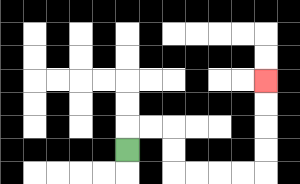{'start': '[5, 6]', 'end': '[11, 3]', 'path_directions': 'U,R,R,D,D,R,R,R,R,U,U,U,U', 'path_coordinates': '[[5, 6], [5, 5], [6, 5], [7, 5], [7, 6], [7, 7], [8, 7], [9, 7], [10, 7], [11, 7], [11, 6], [11, 5], [11, 4], [11, 3]]'}